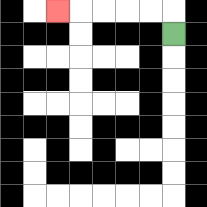{'start': '[7, 1]', 'end': '[2, 0]', 'path_directions': 'U,L,L,L,L,L', 'path_coordinates': '[[7, 1], [7, 0], [6, 0], [5, 0], [4, 0], [3, 0], [2, 0]]'}